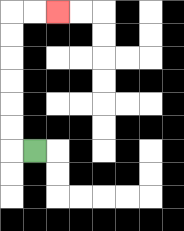{'start': '[1, 6]', 'end': '[2, 0]', 'path_directions': 'L,U,U,U,U,U,U,R,R', 'path_coordinates': '[[1, 6], [0, 6], [0, 5], [0, 4], [0, 3], [0, 2], [0, 1], [0, 0], [1, 0], [2, 0]]'}